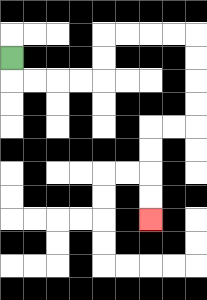{'start': '[0, 2]', 'end': '[6, 9]', 'path_directions': 'D,R,R,R,R,U,U,R,R,R,R,D,D,D,D,L,L,D,D,D,D', 'path_coordinates': '[[0, 2], [0, 3], [1, 3], [2, 3], [3, 3], [4, 3], [4, 2], [4, 1], [5, 1], [6, 1], [7, 1], [8, 1], [8, 2], [8, 3], [8, 4], [8, 5], [7, 5], [6, 5], [6, 6], [6, 7], [6, 8], [6, 9]]'}